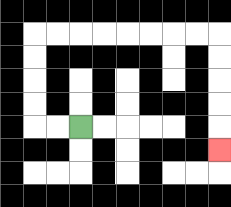{'start': '[3, 5]', 'end': '[9, 6]', 'path_directions': 'L,L,U,U,U,U,R,R,R,R,R,R,R,R,D,D,D,D,D', 'path_coordinates': '[[3, 5], [2, 5], [1, 5], [1, 4], [1, 3], [1, 2], [1, 1], [2, 1], [3, 1], [4, 1], [5, 1], [6, 1], [7, 1], [8, 1], [9, 1], [9, 2], [9, 3], [9, 4], [9, 5], [9, 6]]'}